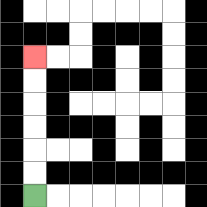{'start': '[1, 8]', 'end': '[1, 2]', 'path_directions': 'U,U,U,U,U,U', 'path_coordinates': '[[1, 8], [1, 7], [1, 6], [1, 5], [1, 4], [1, 3], [1, 2]]'}